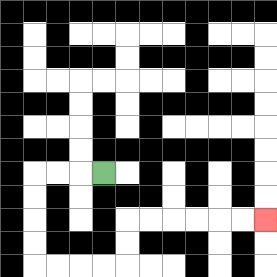{'start': '[4, 7]', 'end': '[11, 9]', 'path_directions': 'L,L,L,D,D,D,D,R,R,R,R,U,U,R,R,R,R,R,R', 'path_coordinates': '[[4, 7], [3, 7], [2, 7], [1, 7], [1, 8], [1, 9], [1, 10], [1, 11], [2, 11], [3, 11], [4, 11], [5, 11], [5, 10], [5, 9], [6, 9], [7, 9], [8, 9], [9, 9], [10, 9], [11, 9]]'}